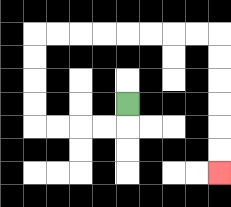{'start': '[5, 4]', 'end': '[9, 7]', 'path_directions': 'D,L,L,L,L,U,U,U,U,R,R,R,R,R,R,R,R,D,D,D,D,D,D', 'path_coordinates': '[[5, 4], [5, 5], [4, 5], [3, 5], [2, 5], [1, 5], [1, 4], [1, 3], [1, 2], [1, 1], [2, 1], [3, 1], [4, 1], [5, 1], [6, 1], [7, 1], [8, 1], [9, 1], [9, 2], [9, 3], [9, 4], [9, 5], [9, 6], [9, 7]]'}